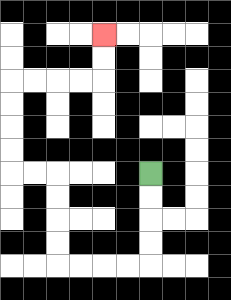{'start': '[6, 7]', 'end': '[4, 1]', 'path_directions': 'D,D,D,D,L,L,L,L,U,U,U,U,L,L,U,U,U,U,R,R,R,R,U,U', 'path_coordinates': '[[6, 7], [6, 8], [6, 9], [6, 10], [6, 11], [5, 11], [4, 11], [3, 11], [2, 11], [2, 10], [2, 9], [2, 8], [2, 7], [1, 7], [0, 7], [0, 6], [0, 5], [0, 4], [0, 3], [1, 3], [2, 3], [3, 3], [4, 3], [4, 2], [4, 1]]'}